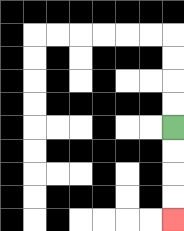{'start': '[7, 5]', 'end': '[7, 9]', 'path_directions': 'D,D,D,D', 'path_coordinates': '[[7, 5], [7, 6], [7, 7], [7, 8], [7, 9]]'}